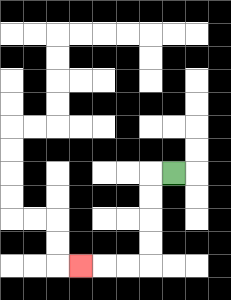{'start': '[7, 7]', 'end': '[3, 11]', 'path_directions': 'L,D,D,D,D,L,L,L', 'path_coordinates': '[[7, 7], [6, 7], [6, 8], [6, 9], [6, 10], [6, 11], [5, 11], [4, 11], [3, 11]]'}